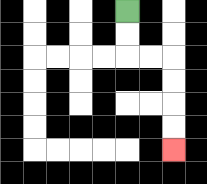{'start': '[5, 0]', 'end': '[7, 6]', 'path_directions': 'D,D,R,R,D,D,D,D', 'path_coordinates': '[[5, 0], [5, 1], [5, 2], [6, 2], [7, 2], [7, 3], [7, 4], [7, 5], [7, 6]]'}